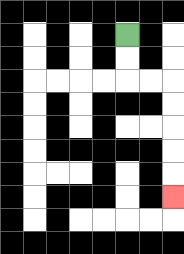{'start': '[5, 1]', 'end': '[7, 8]', 'path_directions': 'D,D,R,R,D,D,D,D,D', 'path_coordinates': '[[5, 1], [5, 2], [5, 3], [6, 3], [7, 3], [7, 4], [7, 5], [7, 6], [7, 7], [7, 8]]'}